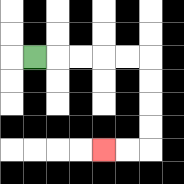{'start': '[1, 2]', 'end': '[4, 6]', 'path_directions': 'R,R,R,R,R,D,D,D,D,L,L', 'path_coordinates': '[[1, 2], [2, 2], [3, 2], [4, 2], [5, 2], [6, 2], [6, 3], [6, 4], [6, 5], [6, 6], [5, 6], [4, 6]]'}